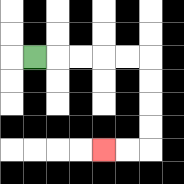{'start': '[1, 2]', 'end': '[4, 6]', 'path_directions': 'R,R,R,R,R,D,D,D,D,L,L', 'path_coordinates': '[[1, 2], [2, 2], [3, 2], [4, 2], [5, 2], [6, 2], [6, 3], [6, 4], [6, 5], [6, 6], [5, 6], [4, 6]]'}